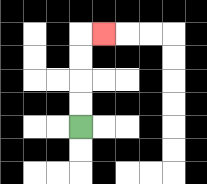{'start': '[3, 5]', 'end': '[4, 1]', 'path_directions': 'U,U,U,U,R', 'path_coordinates': '[[3, 5], [3, 4], [3, 3], [3, 2], [3, 1], [4, 1]]'}